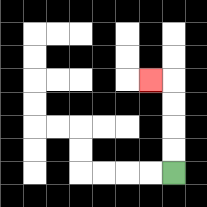{'start': '[7, 7]', 'end': '[6, 3]', 'path_directions': 'U,U,U,U,L', 'path_coordinates': '[[7, 7], [7, 6], [7, 5], [7, 4], [7, 3], [6, 3]]'}